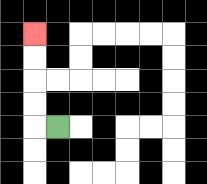{'start': '[2, 5]', 'end': '[1, 1]', 'path_directions': 'L,U,U,U,U', 'path_coordinates': '[[2, 5], [1, 5], [1, 4], [1, 3], [1, 2], [1, 1]]'}